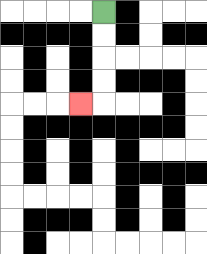{'start': '[4, 0]', 'end': '[3, 4]', 'path_directions': 'D,D,D,D,L', 'path_coordinates': '[[4, 0], [4, 1], [4, 2], [4, 3], [4, 4], [3, 4]]'}